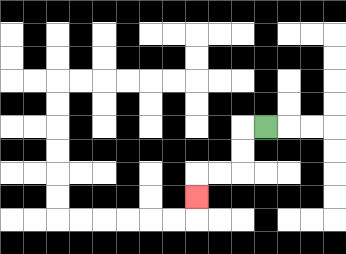{'start': '[11, 5]', 'end': '[8, 8]', 'path_directions': 'L,D,D,L,L,D', 'path_coordinates': '[[11, 5], [10, 5], [10, 6], [10, 7], [9, 7], [8, 7], [8, 8]]'}